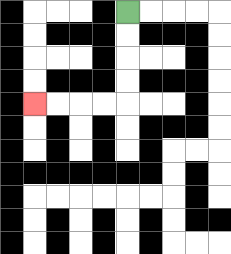{'start': '[5, 0]', 'end': '[1, 4]', 'path_directions': 'D,D,D,D,L,L,L,L', 'path_coordinates': '[[5, 0], [5, 1], [5, 2], [5, 3], [5, 4], [4, 4], [3, 4], [2, 4], [1, 4]]'}